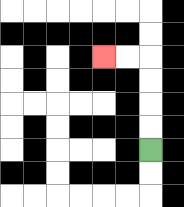{'start': '[6, 6]', 'end': '[4, 2]', 'path_directions': 'U,U,U,U,L,L', 'path_coordinates': '[[6, 6], [6, 5], [6, 4], [6, 3], [6, 2], [5, 2], [4, 2]]'}